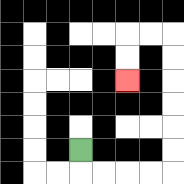{'start': '[3, 6]', 'end': '[5, 3]', 'path_directions': 'D,R,R,R,R,U,U,U,U,U,U,L,L,D,D', 'path_coordinates': '[[3, 6], [3, 7], [4, 7], [5, 7], [6, 7], [7, 7], [7, 6], [7, 5], [7, 4], [7, 3], [7, 2], [7, 1], [6, 1], [5, 1], [5, 2], [5, 3]]'}